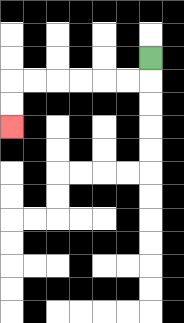{'start': '[6, 2]', 'end': '[0, 5]', 'path_directions': 'D,L,L,L,L,L,L,D,D', 'path_coordinates': '[[6, 2], [6, 3], [5, 3], [4, 3], [3, 3], [2, 3], [1, 3], [0, 3], [0, 4], [0, 5]]'}